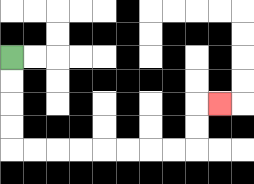{'start': '[0, 2]', 'end': '[9, 4]', 'path_directions': 'D,D,D,D,R,R,R,R,R,R,R,R,U,U,R', 'path_coordinates': '[[0, 2], [0, 3], [0, 4], [0, 5], [0, 6], [1, 6], [2, 6], [3, 6], [4, 6], [5, 6], [6, 6], [7, 6], [8, 6], [8, 5], [8, 4], [9, 4]]'}